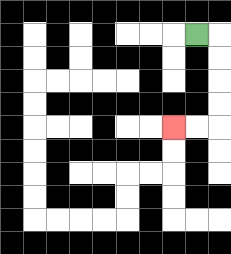{'start': '[8, 1]', 'end': '[7, 5]', 'path_directions': 'R,D,D,D,D,L,L', 'path_coordinates': '[[8, 1], [9, 1], [9, 2], [9, 3], [9, 4], [9, 5], [8, 5], [7, 5]]'}